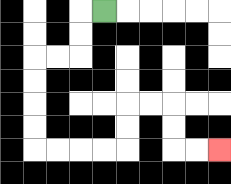{'start': '[4, 0]', 'end': '[9, 6]', 'path_directions': 'L,D,D,L,L,D,D,D,D,R,R,R,R,U,U,R,R,D,D,R,R', 'path_coordinates': '[[4, 0], [3, 0], [3, 1], [3, 2], [2, 2], [1, 2], [1, 3], [1, 4], [1, 5], [1, 6], [2, 6], [3, 6], [4, 6], [5, 6], [5, 5], [5, 4], [6, 4], [7, 4], [7, 5], [7, 6], [8, 6], [9, 6]]'}